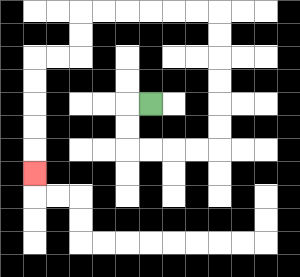{'start': '[6, 4]', 'end': '[1, 7]', 'path_directions': 'L,D,D,R,R,R,R,U,U,U,U,U,U,L,L,L,L,L,L,D,D,L,L,D,D,D,D,D', 'path_coordinates': '[[6, 4], [5, 4], [5, 5], [5, 6], [6, 6], [7, 6], [8, 6], [9, 6], [9, 5], [9, 4], [9, 3], [9, 2], [9, 1], [9, 0], [8, 0], [7, 0], [6, 0], [5, 0], [4, 0], [3, 0], [3, 1], [3, 2], [2, 2], [1, 2], [1, 3], [1, 4], [1, 5], [1, 6], [1, 7]]'}